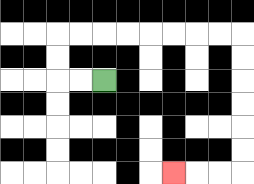{'start': '[4, 3]', 'end': '[7, 7]', 'path_directions': 'L,L,U,U,R,R,R,R,R,R,R,R,D,D,D,D,D,D,L,L,L', 'path_coordinates': '[[4, 3], [3, 3], [2, 3], [2, 2], [2, 1], [3, 1], [4, 1], [5, 1], [6, 1], [7, 1], [8, 1], [9, 1], [10, 1], [10, 2], [10, 3], [10, 4], [10, 5], [10, 6], [10, 7], [9, 7], [8, 7], [7, 7]]'}